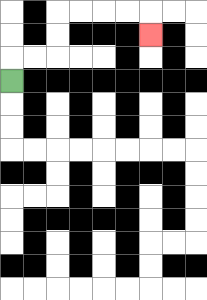{'start': '[0, 3]', 'end': '[6, 1]', 'path_directions': 'U,R,R,U,U,R,R,R,R,D', 'path_coordinates': '[[0, 3], [0, 2], [1, 2], [2, 2], [2, 1], [2, 0], [3, 0], [4, 0], [5, 0], [6, 0], [6, 1]]'}